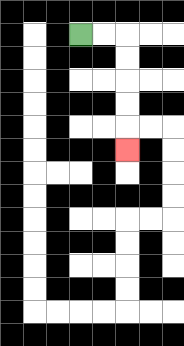{'start': '[3, 1]', 'end': '[5, 6]', 'path_directions': 'R,R,D,D,D,D,D', 'path_coordinates': '[[3, 1], [4, 1], [5, 1], [5, 2], [5, 3], [5, 4], [5, 5], [5, 6]]'}